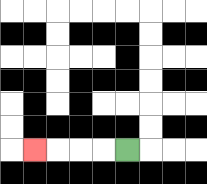{'start': '[5, 6]', 'end': '[1, 6]', 'path_directions': 'L,L,L,L', 'path_coordinates': '[[5, 6], [4, 6], [3, 6], [2, 6], [1, 6]]'}